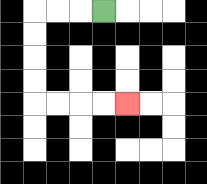{'start': '[4, 0]', 'end': '[5, 4]', 'path_directions': 'L,L,L,D,D,D,D,R,R,R,R', 'path_coordinates': '[[4, 0], [3, 0], [2, 0], [1, 0], [1, 1], [1, 2], [1, 3], [1, 4], [2, 4], [3, 4], [4, 4], [5, 4]]'}